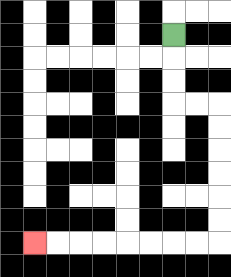{'start': '[7, 1]', 'end': '[1, 10]', 'path_directions': 'D,D,D,R,R,D,D,D,D,D,D,L,L,L,L,L,L,L,L', 'path_coordinates': '[[7, 1], [7, 2], [7, 3], [7, 4], [8, 4], [9, 4], [9, 5], [9, 6], [9, 7], [9, 8], [9, 9], [9, 10], [8, 10], [7, 10], [6, 10], [5, 10], [4, 10], [3, 10], [2, 10], [1, 10]]'}